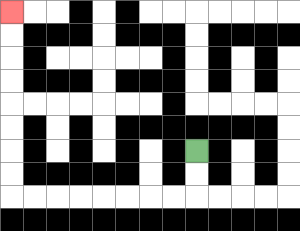{'start': '[8, 6]', 'end': '[0, 0]', 'path_directions': 'D,D,L,L,L,L,L,L,L,L,U,U,U,U,U,U,U,U', 'path_coordinates': '[[8, 6], [8, 7], [8, 8], [7, 8], [6, 8], [5, 8], [4, 8], [3, 8], [2, 8], [1, 8], [0, 8], [0, 7], [0, 6], [0, 5], [0, 4], [0, 3], [0, 2], [0, 1], [0, 0]]'}